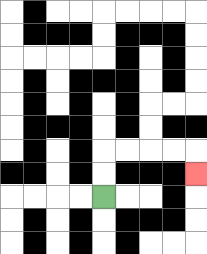{'start': '[4, 8]', 'end': '[8, 7]', 'path_directions': 'U,U,R,R,R,R,D', 'path_coordinates': '[[4, 8], [4, 7], [4, 6], [5, 6], [6, 6], [7, 6], [8, 6], [8, 7]]'}